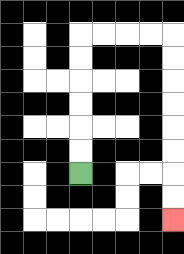{'start': '[3, 7]', 'end': '[7, 9]', 'path_directions': 'U,U,U,U,U,U,R,R,R,R,D,D,D,D,D,D,D,D', 'path_coordinates': '[[3, 7], [3, 6], [3, 5], [3, 4], [3, 3], [3, 2], [3, 1], [4, 1], [5, 1], [6, 1], [7, 1], [7, 2], [7, 3], [7, 4], [7, 5], [7, 6], [7, 7], [7, 8], [7, 9]]'}